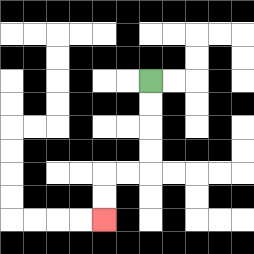{'start': '[6, 3]', 'end': '[4, 9]', 'path_directions': 'D,D,D,D,L,L,D,D', 'path_coordinates': '[[6, 3], [6, 4], [6, 5], [6, 6], [6, 7], [5, 7], [4, 7], [4, 8], [4, 9]]'}